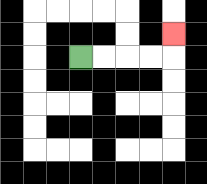{'start': '[3, 2]', 'end': '[7, 1]', 'path_directions': 'R,R,R,R,U', 'path_coordinates': '[[3, 2], [4, 2], [5, 2], [6, 2], [7, 2], [7, 1]]'}